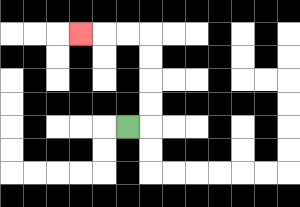{'start': '[5, 5]', 'end': '[3, 1]', 'path_directions': 'R,U,U,U,U,L,L,L', 'path_coordinates': '[[5, 5], [6, 5], [6, 4], [6, 3], [6, 2], [6, 1], [5, 1], [4, 1], [3, 1]]'}